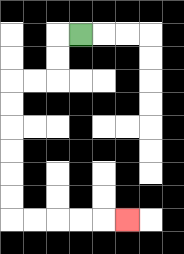{'start': '[3, 1]', 'end': '[5, 9]', 'path_directions': 'L,D,D,L,L,D,D,D,D,D,D,R,R,R,R,R', 'path_coordinates': '[[3, 1], [2, 1], [2, 2], [2, 3], [1, 3], [0, 3], [0, 4], [0, 5], [0, 6], [0, 7], [0, 8], [0, 9], [1, 9], [2, 9], [3, 9], [4, 9], [5, 9]]'}